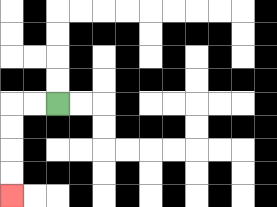{'start': '[2, 4]', 'end': '[0, 8]', 'path_directions': 'L,L,D,D,D,D', 'path_coordinates': '[[2, 4], [1, 4], [0, 4], [0, 5], [0, 6], [0, 7], [0, 8]]'}